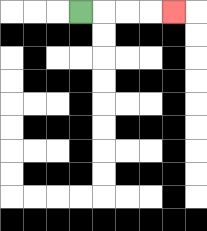{'start': '[3, 0]', 'end': '[7, 0]', 'path_directions': 'R,R,R,R', 'path_coordinates': '[[3, 0], [4, 0], [5, 0], [6, 0], [7, 0]]'}